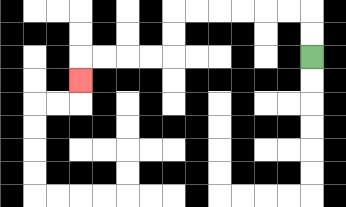{'start': '[13, 2]', 'end': '[3, 3]', 'path_directions': 'U,U,L,L,L,L,L,L,D,D,L,L,L,L,D', 'path_coordinates': '[[13, 2], [13, 1], [13, 0], [12, 0], [11, 0], [10, 0], [9, 0], [8, 0], [7, 0], [7, 1], [7, 2], [6, 2], [5, 2], [4, 2], [3, 2], [3, 3]]'}